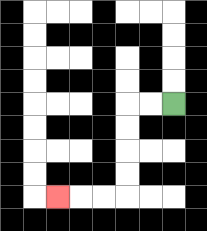{'start': '[7, 4]', 'end': '[2, 8]', 'path_directions': 'L,L,D,D,D,D,L,L,L', 'path_coordinates': '[[7, 4], [6, 4], [5, 4], [5, 5], [5, 6], [5, 7], [5, 8], [4, 8], [3, 8], [2, 8]]'}